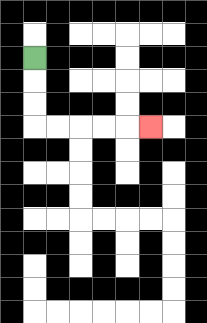{'start': '[1, 2]', 'end': '[6, 5]', 'path_directions': 'D,D,D,R,R,R,R,R', 'path_coordinates': '[[1, 2], [1, 3], [1, 4], [1, 5], [2, 5], [3, 5], [4, 5], [5, 5], [6, 5]]'}